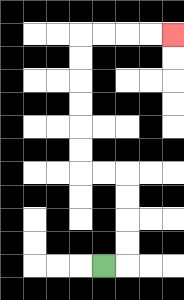{'start': '[4, 11]', 'end': '[7, 1]', 'path_directions': 'R,U,U,U,U,L,L,U,U,U,U,U,U,R,R,R,R', 'path_coordinates': '[[4, 11], [5, 11], [5, 10], [5, 9], [5, 8], [5, 7], [4, 7], [3, 7], [3, 6], [3, 5], [3, 4], [3, 3], [3, 2], [3, 1], [4, 1], [5, 1], [6, 1], [7, 1]]'}